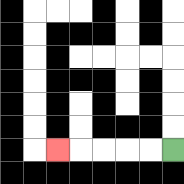{'start': '[7, 6]', 'end': '[2, 6]', 'path_directions': 'L,L,L,L,L', 'path_coordinates': '[[7, 6], [6, 6], [5, 6], [4, 6], [3, 6], [2, 6]]'}